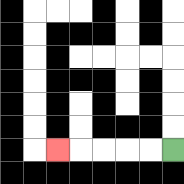{'start': '[7, 6]', 'end': '[2, 6]', 'path_directions': 'L,L,L,L,L', 'path_coordinates': '[[7, 6], [6, 6], [5, 6], [4, 6], [3, 6], [2, 6]]'}